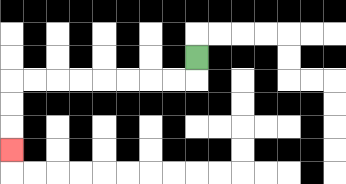{'start': '[8, 2]', 'end': '[0, 6]', 'path_directions': 'D,L,L,L,L,L,L,L,L,D,D,D', 'path_coordinates': '[[8, 2], [8, 3], [7, 3], [6, 3], [5, 3], [4, 3], [3, 3], [2, 3], [1, 3], [0, 3], [0, 4], [0, 5], [0, 6]]'}